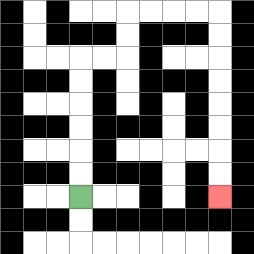{'start': '[3, 8]', 'end': '[9, 8]', 'path_directions': 'U,U,U,U,U,U,R,R,U,U,R,R,R,R,D,D,D,D,D,D,D,D', 'path_coordinates': '[[3, 8], [3, 7], [3, 6], [3, 5], [3, 4], [3, 3], [3, 2], [4, 2], [5, 2], [5, 1], [5, 0], [6, 0], [7, 0], [8, 0], [9, 0], [9, 1], [9, 2], [9, 3], [9, 4], [9, 5], [9, 6], [9, 7], [9, 8]]'}